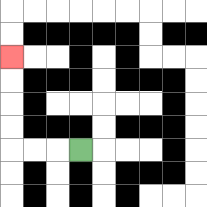{'start': '[3, 6]', 'end': '[0, 2]', 'path_directions': 'L,L,L,U,U,U,U', 'path_coordinates': '[[3, 6], [2, 6], [1, 6], [0, 6], [0, 5], [0, 4], [0, 3], [0, 2]]'}